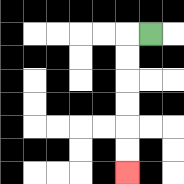{'start': '[6, 1]', 'end': '[5, 7]', 'path_directions': 'L,D,D,D,D,D,D', 'path_coordinates': '[[6, 1], [5, 1], [5, 2], [5, 3], [5, 4], [5, 5], [5, 6], [5, 7]]'}